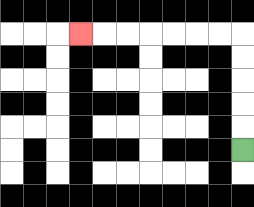{'start': '[10, 6]', 'end': '[3, 1]', 'path_directions': 'U,U,U,U,U,L,L,L,L,L,L,L', 'path_coordinates': '[[10, 6], [10, 5], [10, 4], [10, 3], [10, 2], [10, 1], [9, 1], [8, 1], [7, 1], [6, 1], [5, 1], [4, 1], [3, 1]]'}